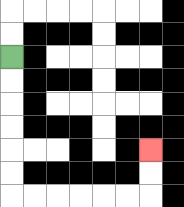{'start': '[0, 2]', 'end': '[6, 6]', 'path_directions': 'D,D,D,D,D,D,R,R,R,R,R,R,U,U', 'path_coordinates': '[[0, 2], [0, 3], [0, 4], [0, 5], [0, 6], [0, 7], [0, 8], [1, 8], [2, 8], [3, 8], [4, 8], [5, 8], [6, 8], [6, 7], [6, 6]]'}